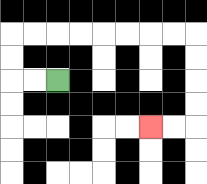{'start': '[2, 3]', 'end': '[6, 5]', 'path_directions': 'L,L,U,U,R,R,R,R,R,R,R,R,D,D,D,D,L,L', 'path_coordinates': '[[2, 3], [1, 3], [0, 3], [0, 2], [0, 1], [1, 1], [2, 1], [3, 1], [4, 1], [5, 1], [6, 1], [7, 1], [8, 1], [8, 2], [8, 3], [8, 4], [8, 5], [7, 5], [6, 5]]'}